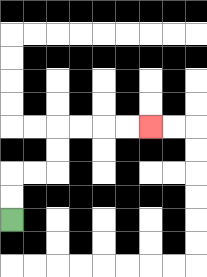{'start': '[0, 9]', 'end': '[6, 5]', 'path_directions': 'U,U,R,R,U,U,R,R,R,R', 'path_coordinates': '[[0, 9], [0, 8], [0, 7], [1, 7], [2, 7], [2, 6], [2, 5], [3, 5], [4, 5], [5, 5], [6, 5]]'}